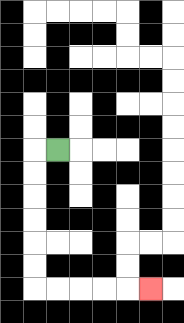{'start': '[2, 6]', 'end': '[6, 12]', 'path_directions': 'L,D,D,D,D,D,D,R,R,R,R,R', 'path_coordinates': '[[2, 6], [1, 6], [1, 7], [1, 8], [1, 9], [1, 10], [1, 11], [1, 12], [2, 12], [3, 12], [4, 12], [5, 12], [6, 12]]'}